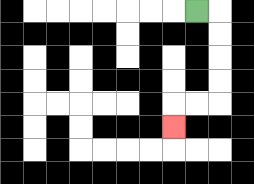{'start': '[8, 0]', 'end': '[7, 5]', 'path_directions': 'R,D,D,D,D,L,L,D', 'path_coordinates': '[[8, 0], [9, 0], [9, 1], [9, 2], [9, 3], [9, 4], [8, 4], [7, 4], [7, 5]]'}